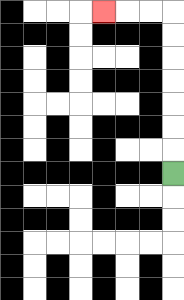{'start': '[7, 7]', 'end': '[4, 0]', 'path_directions': 'U,U,U,U,U,U,U,L,L,L', 'path_coordinates': '[[7, 7], [7, 6], [7, 5], [7, 4], [7, 3], [7, 2], [7, 1], [7, 0], [6, 0], [5, 0], [4, 0]]'}